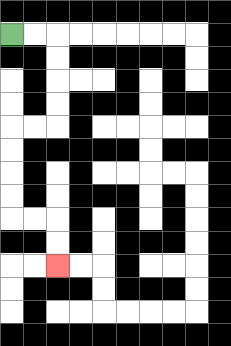{'start': '[0, 1]', 'end': '[2, 11]', 'path_directions': 'R,R,D,D,D,D,L,L,D,D,D,D,R,R,D,D', 'path_coordinates': '[[0, 1], [1, 1], [2, 1], [2, 2], [2, 3], [2, 4], [2, 5], [1, 5], [0, 5], [0, 6], [0, 7], [0, 8], [0, 9], [1, 9], [2, 9], [2, 10], [2, 11]]'}